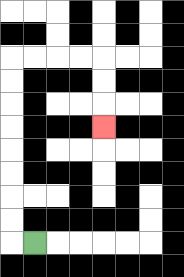{'start': '[1, 10]', 'end': '[4, 5]', 'path_directions': 'L,U,U,U,U,U,U,U,U,R,R,R,R,D,D,D', 'path_coordinates': '[[1, 10], [0, 10], [0, 9], [0, 8], [0, 7], [0, 6], [0, 5], [0, 4], [0, 3], [0, 2], [1, 2], [2, 2], [3, 2], [4, 2], [4, 3], [4, 4], [4, 5]]'}